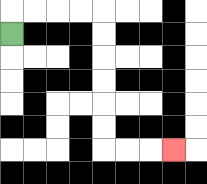{'start': '[0, 1]', 'end': '[7, 6]', 'path_directions': 'U,R,R,R,R,D,D,D,D,D,D,R,R,R', 'path_coordinates': '[[0, 1], [0, 0], [1, 0], [2, 0], [3, 0], [4, 0], [4, 1], [4, 2], [4, 3], [4, 4], [4, 5], [4, 6], [5, 6], [6, 6], [7, 6]]'}